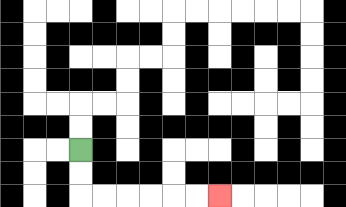{'start': '[3, 6]', 'end': '[9, 8]', 'path_directions': 'D,D,R,R,R,R,R,R', 'path_coordinates': '[[3, 6], [3, 7], [3, 8], [4, 8], [5, 8], [6, 8], [7, 8], [8, 8], [9, 8]]'}